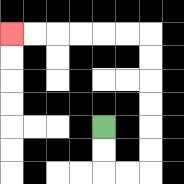{'start': '[4, 5]', 'end': '[0, 1]', 'path_directions': 'D,D,R,R,U,U,U,U,U,U,L,L,L,L,L,L', 'path_coordinates': '[[4, 5], [4, 6], [4, 7], [5, 7], [6, 7], [6, 6], [6, 5], [6, 4], [6, 3], [6, 2], [6, 1], [5, 1], [4, 1], [3, 1], [2, 1], [1, 1], [0, 1]]'}